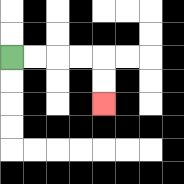{'start': '[0, 2]', 'end': '[4, 4]', 'path_directions': 'R,R,R,R,D,D', 'path_coordinates': '[[0, 2], [1, 2], [2, 2], [3, 2], [4, 2], [4, 3], [4, 4]]'}